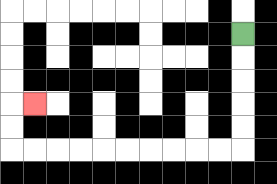{'start': '[10, 1]', 'end': '[1, 4]', 'path_directions': 'D,D,D,D,D,L,L,L,L,L,L,L,L,L,L,U,U,R', 'path_coordinates': '[[10, 1], [10, 2], [10, 3], [10, 4], [10, 5], [10, 6], [9, 6], [8, 6], [7, 6], [6, 6], [5, 6], [4, 6], [3, 6], [2, 6], [1, 6], [0, 6], [0, 5], [0, 4], [1, 4]]'}